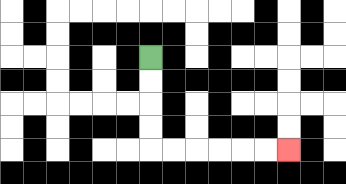{'start': '[6, 2]', 'end': '[12, 6]', 'path_directions': 'D,D,D,D,R,R,R,R,R,R', 'path_coordinates': '[[6, 2], [6, 3], [6, 4], [6, 5], [6, 6], [7, 6], [8, 6], [9, 6], [10, 6], [11, 6], [12, 6]]'}